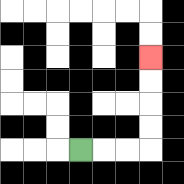{'start': '[3, 6]', 'end': '[6, 2]', 'path_directions': 'R,R,R,U,U,U,U', 'path_coordinates': '[[3, 6], [4, 6], [5, 6], [6, 6], [6, 5], [6, 4], [6, 3], [6, 2]]'}